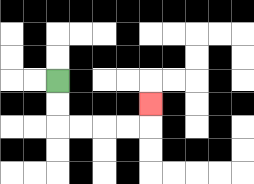{'start': '[2, 3]', 'end': '[6, 4]', 'path_directions': 'D,D,R,R,R,R,U', 'path_coordinates': '[[2, 3], [2, 4], [2, 5], [3, 5], [4, 5], [5, 5], [6, 5], [6, 4]]'}